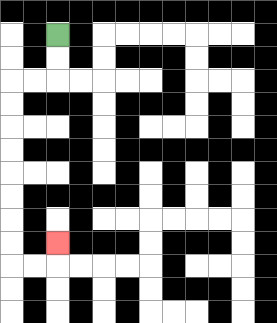{'start': '[2, 1]', 'end': '[2, 10]', 'path_directions': 'D,D,L,L,D,D,D,D,D,D,D,D,R,R,U', 'path_coordinates': '[[2, 1], [2, 2], [2, 3], [1, 3], [0, 3], [0, 4], [0, 5], [0, 6], [0, 7], [0, 8], [0, 9], [0, 10], [0, 11], [1, 11], [2, 11], [2, 10]]'}